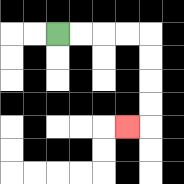{'start': '[2, 1]', 'end': '[5, 5]', 'path_directions': 'R,R,R,R,D,D,D,D,L', 'path_coordinates': '[[2, 1], [3, 1], [4, 1], [5, 1], [6, 1], [6, 2], [6, 3], [6, 4], [6, 5], [5, 5]]'}